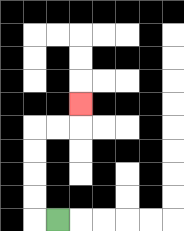{'start': '[2, 9]', 'end': '[3, 4]', 'path_directions': 'L,U,U,U,U,R,R,U', 'path_coordinates': '[[2, 9], [1, 9], [1, 8], [1, 7], [1, 6], [1, 5], [2, 5], [3, 5], [3, 4]]'}